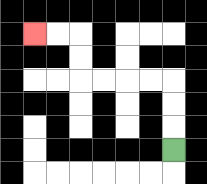{'start': '[7, 6]', 'end': '[1, 1]', 'path_directions': 'U,U,U,L,L,L,L,U,U,L,L', 'path_coordinates': '[[7, 6], [7, 5], [7, 4], [7, 3], [6, 3], [5, 3], [4, 3], [3, 3], [3, 2], [3, 1], [2, 1], [1, 1]]'}